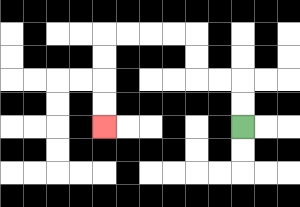{'start': '[10, 5]', 'end': '[4, 5]', 'path_directions': 'U,U,L,L,U,U,L,L,L,L,D,D,D,D', 'path_coordinates': '[[10, 5], [10, 4], [10, 3], [9, 3], [8, 3], [8, 2], [8, 1], [7, 1], [6, 1], [5, 1], [4, 1], [4, 2], [4, 3], [4, 4], [4, 5]]'}